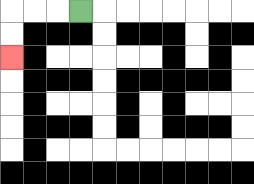{'start': '[3, 0]', 'end': '[0, 2]', 'path_directions': 'L,L,L,D,D', 'path_coordinates': '[[3, 0], [2, 0], [1, 0], [0, 0], [0, 1], [0, 2]]'}